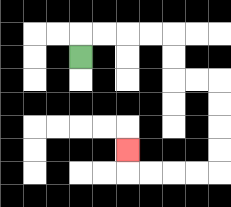{'start': '[3, 2]', 'end': '[5, 6]', 'path_directions': 'U,R,R,R,R,D,D,R,R,D,D,D,D,L,L,L,L,U', 'path_coordinates': '[[3, 2], [3, 1], [4, 1], [5, 1], [6, 1], [7, 1], [7, 2], [7, 3], [8, 3], [9, 3], [9, 4], [9, 5], [9, 6], [9, 7], [8, 7], [7, 7], [6, 7], [5, 7], [5, 6]]'}